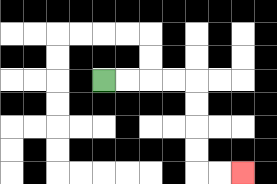{'start': '[4, 3]', 'end': '[10, 7]', 'path_directions': 'R,R,R,R,D,D,D,D,R,R', 'path_coordinates': '[[4, 3], [5, 3], [6, 3], [7, 3], [8, 3], [8, 4], [8, 5], [8, 6], [8, 7], [9, 7], [10, 7]]'}